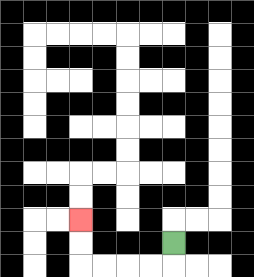{'start': '[7, 10]', 'end': '[3, 9]', 'path_directions': 'D,L,L,L,L,U,U', 'path_coordinates': '[[7, 10], [7, 11], [6, 11], [5, 11], [4, 11], [3, 11], [3, 10], [3, 9]]'}